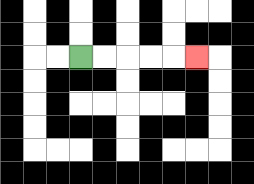{'start': '[3, 2]', 'end': '[8, 2]', 'path_directions': 'R,R,R,R,R', 'path_coordinates': '[[3, 2], [4, 2], [5, 2], [6, 2], [7, 2], [8, 2]]'}